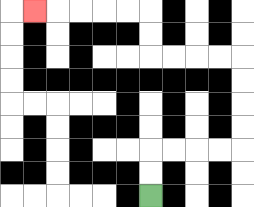{'start': '[6, 8]', 'end': '[1, 0]', 'path_directions': 'U,U,R,R,R,R,U,U,U,U,L,L,L,L,U,U,L,L,L,L,L', 'path_coordinates': '[[6, 8], [6, 7], [6, 6], [7, 6], [8, 6], [9, 6], [10, 6], [10, 5], [10, 4], [10, 3], [10, 2], [9, 2], [8, 2], [7, 2], [6, 2], [6, 1], [6, 0], [5, 0], [4, 0], [3, 0], [2, 0], [1, 0]]'}